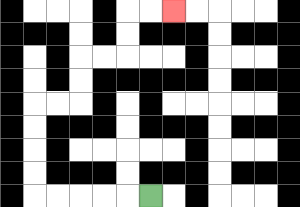{'start': '[6, 8]', 'end': '[7, 0]', 'path_directions': 'L,L,L,L,L,U,U,U,U,R,R,U,U,R,R,U,U,R,R', 'path_coordinates': '[[6, 8], [5, 8], [4, 8], [3, 8], [2, 8], [1, 8], [1, 7], [1, 6], [1, 5], [1, 4], [2, 4], [3, 4], [3, 3], [3, 2], [4, 2], [5, 2], [5, 1], [5, 0], [6, 0], [7, 0]]'}